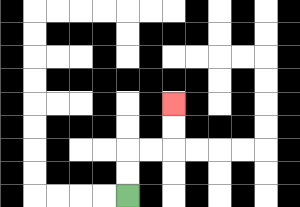{'start': '[5, 8]', 'end': '[7, 4]', 'path_directions': 'U,U,R,R,U,U', 'path_coordinates': '[[5, 8], [5, 7], [5, 6], [6, 6], [7, 6], [7, 5], [7, 4]]'}